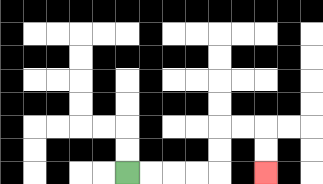{'start': '[5, 7]', 'end': '[11, 7]', 'path_directions': 'R,R,R,R,U,U,R,R,D,D', 'path_coordinates': '[[5, 7], [6, 7], [7, 7], [8, 7], [9, 7], [9, 6], [9, 5], [10, 5], [11, 5], [11, 6], [11, 7]]'}